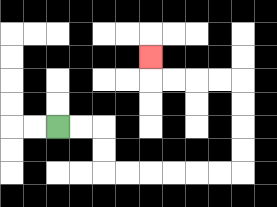{'start': '[2, 5]', 'end': '[6, 2]', 'path_directions': 'R,R,D,D,R,R,R,R,R,R,U,U,U,U,L,L,L,L,U', 'path_coordinates': '[[2, 5], [3, 5], [4, 5], [4, 6], [4, 7], [5, 7], [6, 7], [7, 7], [8, 7], [9, 7], [10, 7], [10, 6], [10, 5], [10, 4], [10, 3], [9, 3], [8, 3], [7, 3], [6, 3], [6, 2]]'}